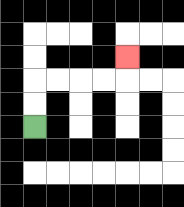{'start': '[1, 5]', 'end': '[5, 2]', 'path_directions': 'U,U,R,R,R,R,U', 'path_coordinates': '[[1, 5], [1, 4], [1, 3], [2, 3], [3, 3], [4, 3], [5, 3], [5, 2]]'}